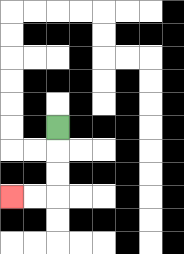{'start': '[2, 5]', 'end': '[0, 8]', 'path_directions': 'D,D,D,L,L', 'path_coordinates': '[[2, 5], [2, 6], [2, 7], [2, 8], [1, 8], [0, 8]]'}